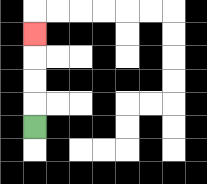{'start': '[1, 5]', 'end': '[1, 1]', 'path_directions': 'U,U,U,U', 'path_coordinates': '[[1, 5], [1, 4], [1, 3], [1, 2], [1, 1]]'}